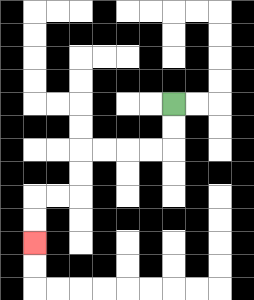{'start': '[7, 4]', 'end': '[1, 10]', 'path_directions': 'D,D,L,L,L,L,D,D,L,L,D,D', 'path_coordinates': '[[7, 4], [7, 5], [7, 6], [6, 6], [5, 6], [4, 6], [3, 6], [3, 7], [3, 8], [2, 8], [1, 8], [1, 9], [1, 10]]'}